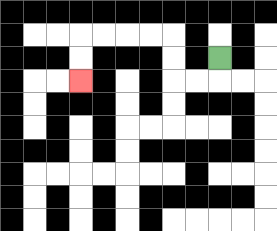{'start': '[9, 2]', 'end': '[3, 3]', 'path_directions': 'D,L,L,U,U,L,L,L,L,D,D', 'path_coordinates': '[[9, 2], [9, 3], [8, 3], [7, 3], [7, 2], [7, 1], [6, 1], [5, 1], [4, 1], [3, 1], [3, 2], [3, 3]]'}